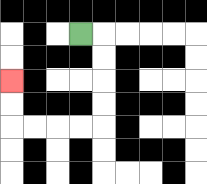{'start': '[3, 1]', 'end': '[0, 3]', 'path_directions': 'R,D,D,D,D,L,L,L,L,U,U', 'path_coordinates': '[[3, 1], [4, 1], [4, 2], [4, 3], [4, 4], [4, 5], [3, 5], [2, 5], [1, 5], [0, 5], [0, 4], [0, 3]]'}